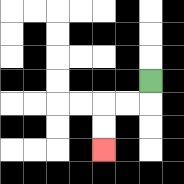{'start': '[6, 3]', 'end': '[4, 6]', 'path_directions': 'D,L,L,D,D', 'path_coordinates': '[[6, 3], [6, 4], [5, 4], [4, 4], [4, 5], [4, 6]]'}